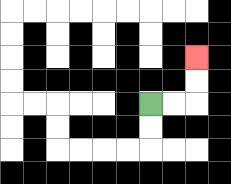{'start': '[6, 4]', 'end': '[8, 2]', 'path_directions': 'R,R,U,U', 'path_coordinates': '[[6, 4], [7, 4], [8, 4], [8, 3], [8, 2]]'}